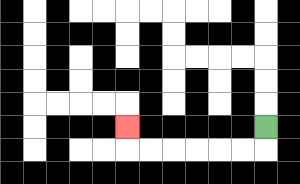{'start': '[11, 5]', 'end': '[5, 5]', 'path_directions': 'D,L,L,L,L,L,L,U', 'path_coordinates': '[[11, 5], [11, 6], [10, 6], [9, 6], [8, 6], [7, 6], [6, 6], [5, 6], [5, 5]]'}